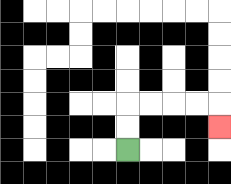{'start': '[5, 6]', 'end': '[9, 5]', 'path_directions': 'U,U,R,R,R,R,D', 'path_coordinates': '[[5, 6], [5, 5], [5, 4], [6, 4], [7, 4], [8, 4], [9, 4], [9, 5]]'}